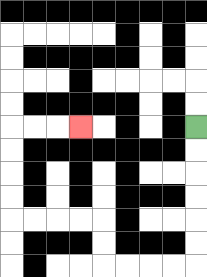{'start': '[8, 5]', 'end': '[3, 5]', 'path_directions': 'D,D,D,D,D,D,L,L,L,L,U,U,L,L,L,L,U,U,U,U,R,R,R', 'path_coordinates': '[[8, 5], [8, 6], [8, 7], [8, 8], [8, 9], [8, 10], [8, 11], [7, 11], [6, 11], [5, 11], [4, 11], [4, 10], [4, 9], [3, 9], [2, 9], [1, 9], [0, 9], [0, 8], [0, 7], [0, 6], [0, 5], [1, 5], [2, 5], [3, 5]]'}